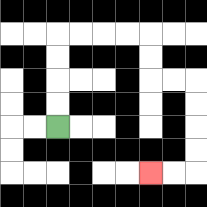{'start': '[2, 5]', 'end': '[6, 7]', 'path_directions': 'U,U,U,U,R,R,R,R,D,D,R,R,D,D,D,D,L,L', 'path_coordinates': '[[2, 5], [2, 4], [2, 3], [2, 2], [2, 1], [3, 1], [4, 1], [5, 1], [6, 1], [6, 2], [6, 3], [7, 3], [8, 3], [8, 4], [8, 5], [8, 6], [8, 7], [7, 7], [6, 7]]'}